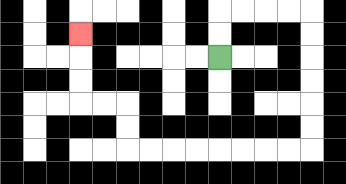{'start': '[9, 2]', 'end': '[3, 1]', 'path_directions': 'U,U,R,R,R,R,D,D,D,D,D,D,L,L,L,L,L,L,L,L,U,U,L,L,U,U,U', 'path_coordinates': '[[9, 2], [9, 1], [9, 0], [10, 0], [11, 0], [12, 0], [13, 0], [13, 1], [13, 2], [13, 3], [13, 4], [13, 5], [13, 6], [12, 6], [11, 6], [10, 6], [9, 6], [8, 6], [7, 6], [6, 6], [5, 6], [5, 5], [5, 4], [4, 4], [3, 4], [3, 3], [3, 2], [3, 1]]'}